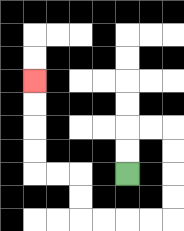{'start': '[5, 7]', 'end': '[1, 3]', 'path_directions': 'U,U,R,R,D,D,D,D,L,L,L,L,U,U,L,L,U,U,U,U', 'path_coordinates': '[[5, 7], [5, 6], [5, 5], [6, 5], [7, 5], [7, 6], [7, 7], [7, 8], [7, 9], [6, 9], [5, 9], [4, 9], [3, 9], [3, 8], [3, 7], [2, 7], [1, 7], [1, 6], [1, 5], [1, 4], [1, 3]]'}